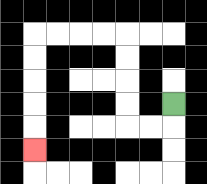{'start': '[7, 4]', 'end': '[1, 6]', 'path_directions': 'D,L,L,U,U,U,U,L,L,L,L,D,D,D,D,D', 'path_coordinates': '[[7, 4], [7, 5], [6, 5], [5, 5], [5, 4], [5, 3], [5, 2], [5, 1], [4, 1], [3, 1], [2, 1], [1, 1], [1, 2], [1, 3], [1, 4], [1, 5], [1, 6]]'}